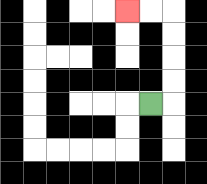{'start': '[6, 4]', 'end': '[5, 0]', 'path_directions': 'R,U,U,U,U,L,L', 'path_coordinates': '[[6, 4], [7, 4], [7, 3], [7, 2], [7, 1], [7, 0], [6, 0], [5, 0]]'}